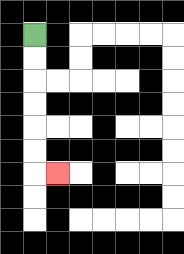{'start': '[1, 1]', 'end': '[2, 7]', 'path_directions': 'D,D,D,D,D,D,R', 'path_coordinates': '[[1, 1], [1, 2], [1, 3], [1, 4], [1, 5], [1, 6], [1, 7], [2, 7]]'}